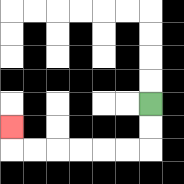{'start': '[6, 4]', 'end': '[0, 5]', 'path_directions': 'D,D,L,L,L,L,L,L,U', 'path_coordinates': '[[6, 4], [6, 5], [6, 6], [5, 6], [4, 6], [3, 6], [2, 6], [1, 6], [0, 6], [0, 5]]'}